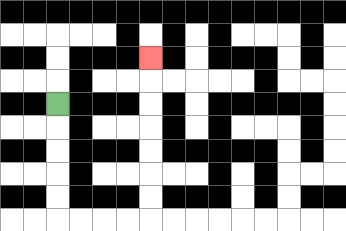{'start': '[2, 4]', 'end': '[6, 2]', 'path_directions': 'D,D,D,D,D,R,R,R,R,U,U,U,U,U,U,U', 'path_coordinates': '[[2, 4], [2, 5], [2, 6], [2, 7], [2, 8], [2, 9], [3, 9], [4, 9], [5, 9], [6, 9], [6, 8], [6, 7], [6, 6], [6, 5], [6, 4], [6, 3], [6, 2]]'}